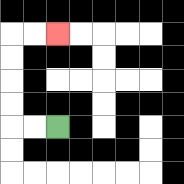{'start': '[2, 5]', 'end': '[2, 1]', 'path_directions': 'L,L,U,U,U,U,R,R', 'path_coordinates': '[[2, 5], [1, 5], [0, 5], [0, 4], [0, 3], [0, 2], [0, 1], [1, 1], [2, 1]]'}